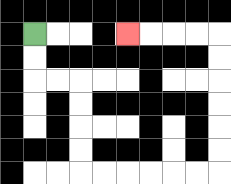{'start': '[1, 1]', 'end': '[5, 1]', 'path_directions': 'D,D,R,R,D,D,D,D,R,R,R,R,R,R,U,U,U,U,U,U,L,L,L,L', 'path_coordinates': '[[1, 1], [1, 2], [1, 3], [2, 3], [3, 3], [3, 4], [3, 5], [3, 6], [3, 7], [4, 7], [5, 7], [6, 7], [7, 7], [8, 7], [9, 7], [9, 6], [9, 5], [9, 4], [9, 3], [9, 2], [9, 1], [8, 1], [7, 1], [6, 1], [5, 1]]'}